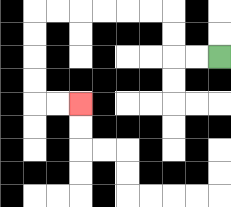{'start': '[9, 2]', 'end': '[3, 4]', 'path_directions': 'L,L,U,U,L,L,L,L,L,L,D,D,D,D,R,R', 'path_coordinates': '[[9, 2], [8, 2], [7, 2], [7, 1], [7, 0], [6, 0], [5, 0], [4, 0], [3, 0], [2, 0], [1, 0], [1, 1], [1, 2], [1, 3], [1, 4], [2, 4], [3, 4]]'}